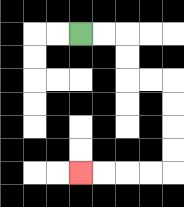{'start': '[3, 1]', 'end': '[3, 7]', 'path_directions': 'R,R,D,D,R,R,D,D,D,D,L,L,L,L', 'path_coordinates': '[[3, 1], [4, 1], [5, 1], [5, 2], [5, 3], [6, 3], [7, 3], [7, 4], [7, 5], [7, 6], [7, 7], [6, 7], [5, 7], [4, 7], [3, 7]]'}